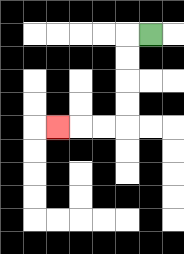{'start': '[6, 1]', 'end': '[2, 5]', 'path_directions': 'L,D,D,D,D,L,L,L', 'path_coordinates': '[[6, 1], [5, 1], [5, 2], [5, 3], [5, 4], [5, 5], [4, 5], [3, 5], [2, 5]]'}